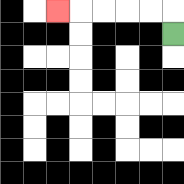{'start': '[7, 1]', 'end': '[2, 0]', 'path_directions': 'U,L,L,L,L,L', 'path_coordinates': '[[7, 1], [7, 0], [6, 0], [5, 0], [4, 0], [3, 0], [2, 0]]'}